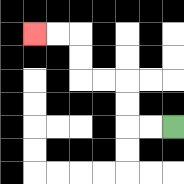{'start': '[7, 5]', 'end': '[1, 1]', 'path_directions': 'L,L,U,U,L,L,U,U,L,L', 'path_coordinates': '[[7, 5], [6, 5], [5, 5], [5, 4], [5, 3], [4, 3], [3, 3], [3, 2], [3, 1], [2, 1], [1, 1]]'}